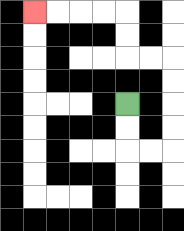{'start': '[5, 4]', 'end': '[1, 0]', 'path_directions': 'D,D,R,R,U,U,U,U,L,L,U,U,L,L,L,L', 'path_coordinates': '[[5, 4], [5, 5], [5, 6], [6, 6], [7, 6], [7, 5], [7, 4], [7, 3], [7, 2], [6, 2], [5, 2], [5, 1], [5, 0], [4, 0], [3, 0], [2, 0], [1, 0]]'}